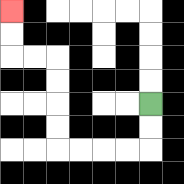{'start': '[6, 4]', 'end': '[0, 0]', 'path_directions': 'D,D,L,L,L,L,U,U,U,U,L,L,U,U', 'path_coordinates': '[[6, 4], [6, 5], [6, 6], [5, 6], [4, 6], [3, 6], [2, 6], [2, 5], [2, 4], [2, 3], [2, 2], [1, 2], [0, 2], [0, 1], [0, 0]]'}